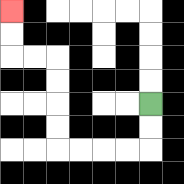{'start': '[6, 4]', 'end': '[0, 0]', 'path_directions': 'D,D,L,L,L,L,U,U,U,U,L,L,U,U', 'path_coordinates': '[[6, 4], [6, 5], [6, 6], [5, 6], [4, 6], [3, 6], [2, 6], [2, 5], [2, 4], [2, 3], [2, 2], [1, 2], [0, 2], [0, 1], [0, 0]]'}